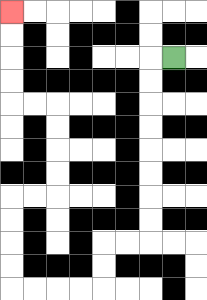{'start': '[7, 2]', 'end': '[0, 0]', 'path_directions': 'L,D,D,D,D,D,D,D,D,L,L,D,D,L,L,L,L,U,U,U,U,R,R,U,U,U,U,L,L,U,U,U,U', 'path_coordinates': '[[7, 2], [6, 2], [6, 3], [6, 4], [6, 5], [6, 6], [6, 7], [6, 8], [6, 9], [6, 10], [5, 10], [4, 10], [4, 11], [4, 12], [3, 12], [2, 12], [1, 12], [0, 12], [0, 11], [0, 10], [0, 9], [0, 8], [1, 8], [2, 8], [2, 7], [2, 6], [2, 5], [2, 4], [1, 4], [0, 4], [0, 3], [0, 2], [0, 1], [0, 0]]'}